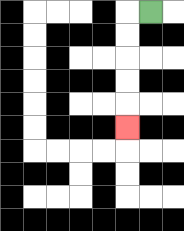{'start': '[6, 0]', 'end': '[5, 5]', 'path_directions': 'L,D,D,D,D,D', 'path_coordinates': '[[6, 0], [5, 0], [5, 1], [5, 2], [5, 3], [5, 4], [5, 5]]'}